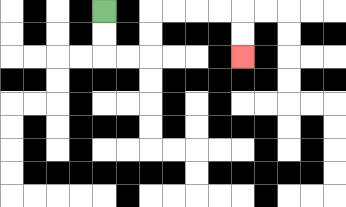{'start': '[4, 0]', 'end': '[10, 2]', 'path_directions': 'D,D,R,R,U,U,R,R,R,R,D,D', 'path_coordinates': '[[4, 0], [4, 1], [4, 2], [5, 2], [6, 2], [6, 1], [6, 0], [7, 0], [8, 0], [9, 0], [10, 0], [10, 1], [10, 2]]'}